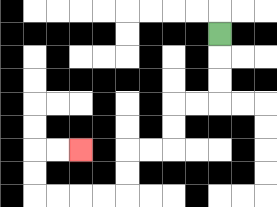{'start': '[9, 1]', 'end': '[3, 6]', 'path_directions': 'D,D,D,L,L,D,D,L,L,D,D,L,L,L,L,U,U,R,R', 'path_coordinates': '[[9, 1], [9, 2], [9, 3], [9, 4], [8, 4], [7, 4], [7, 5], [7, 6], [6, 6], [5, 6], [5, 7], [5, 8], [4, 8], [3, 8], [2, 8], [1, 8], [1, 7], [1, 6], [2, 6], [3, 6]]'}